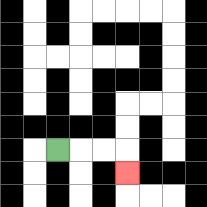{'start': '[2, 6]', 'end': '[5, 7]', 'path_directions': 'R,R,R,D', 'path_coordinates': '[[2, 6], [3, 6], [4, 6], [5, 6], [5, 7]]'}